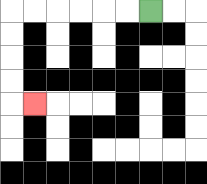{'start': '[6, 0]', 'end': '[1, 4]', 'path_directions': 'L,L,L,L,L,L,D,D,D,D,R', 'path_coordinates': '[[6, 0], [5, 0], [4, 0], [3, 0], [2, 0], [1, 0], [0, 0], [0, 1], [0, 2], [0, 3], [0, 4], [1, 4]]'}